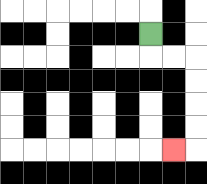{'start': '[6, 1]', 'end': '[7, 6]', 'path_directions': 'D,R,R,D,D,D,D,L', 'path_coordinates': '[[6, 1], [6, 2], [7, 2], [8, 2], [8, 3], [8, 4], [8, 5], [8, 6], [7, 6]]'}